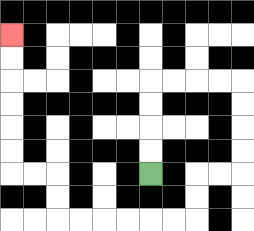{'start': '[6, 7]', 'end': '[0, 1]', 'path_directions': 'U,U,U,U,R,R,R,R,D,D,D,D,L,L,D,D,L,L,L,L,L,L,U,U,L,L,U,U,U,U,U,U', 'path_coordinates': '[[6, 7], [6, 6], [6, 5], [6, 4], [6, 3], [7, 3], [8, 3], [9, 3], [10, 3], [10, 4], [10, 5], [10, 6], [10, 7], [9, 7], [8, 7], [8, 8], [8, 9], [7, 9], [6, 9], [5, 9], [4, 9], [3, 9], [2, 9], [2, 8], [2, 7], [1, 7], [0, 7], [0, 6], [0, 5], [0, 4], [0, 3], [0, 2], [0, 1]]'}